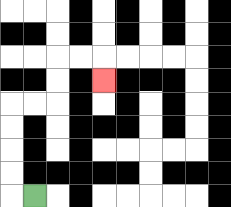{'start': '[1, 8]', 'end': '[4, 3]', 'path_directions': 'L,U,U,U,U,R,R,U,U,R,R,D', 'path_coordinates': '[[1, 8], [0, 8], [0, 7], [0, 6], [0, 5], [0, 4], [1, 4], [2, 4], [2, 3], [2, 2], [3, 2], [4, 2], [4, 3]]'}